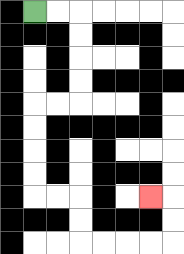{'start': '[1, 0]', 'end': '[6, 8]', 'path_directions': 'R,R,D,D,D,D,L,L,D,D,D,D,R,R,D,D,R,R,R,R,U,U,L', 'path_coordinates': '[[1, 0], [2, 0], [3, 0], [3, 1], [3, 2], [3, 3], [3, 4], [2, 4], [1, 4], [1, 5], [1, 6], [1, 7], [1, 8], [2, 8], [3, 8], [3, 9], [3, 10], [4, 10], [5, 10], [6, 10], [7, 10], [7, 9], [7, 8], [6, 8]]'}